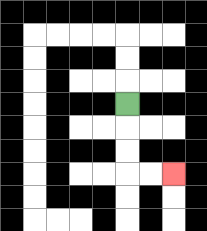{'start': '[5, 4]', 'end': '[7, 7]', 'path_directions': 'D,D,D,R,R', 'path_coordinates': '[[5, 4], [5, 5], [5, 6], [5, 7], [6, 7], [7, 7]]'}